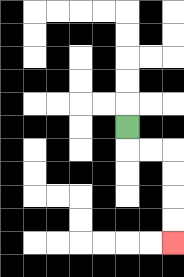{'start': '[5, 5]', 'end': '[7, 10]', 'path_directions': 'D,R,R,D,D,D,D', 'path_coordinates': '[[5, 5], [5, 6], [6, 6], [7, 6], [7, 7], [7, 8], [7, 9], [7, 10]]'}